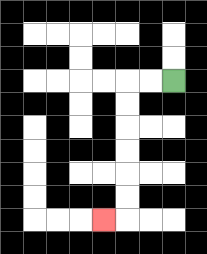{'start': '[7, 3]', 'end': '[4, 9]', 'path_directions': 'L,L,D,D,D,D,D,D,L', 'path_coordinates': '[[7, 3], [6, 3], [5, 3], [5, 4], [5, 5], [5, 6], [5, 7], [5, 8], [5, 9], [4, 9]]'}